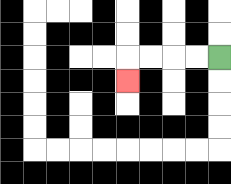{'start': '[9, 2]', 'end': '[5, 3]', 'path_directions': 'L,L,L,L,D', 'path_coordinates': '[[9, 2], [8, 2], [7, 2], [6, 2], [5, 2], [5, 3]]'}